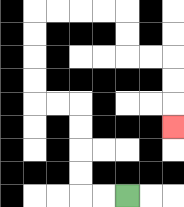{'start': '[5, 8]', 'end': '[7, 5]', 'path_directions': 'L,L,U,U,U,U,L,L,U,U,U,U,R,R,R,R,D,D,R,R,D,D,D', 'path_coordinates': '[[5, 8], [4, 8], [3, 8], [3, 7], [3, 6], [3, 5], [3, 4], [2, 4], [1, 4], [1, 3], [1, 2], [1, 1], [1, 0], [2, 0], [3, 0], [4, 0], [5, 0], [5, 1], [5, 2], [6, 2], [7, 2], [7, 3], [7, 4], [7, 5]]'}